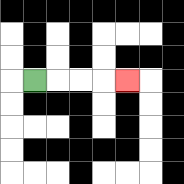{'start': '[1, 3]', 'end': '[5, 3]', 'path_directions': 'R,R,R,R', 'path_coordinates': '[[1, 3], [2, 3], [3, 3], [4, 3], [5, 3]]'}